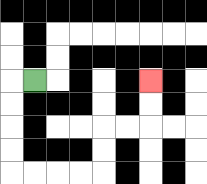{'start': '[1, 3]', 'end': '[6, 3]', 'path_directions': 'L,D,D,D,D,R,R,R,R,U,U,R,R,U,U', 'path_coordinates': '[[1, 3], [0, 3], [0, 4], [0, 5], [0, 6], [0, 7], [1, 7], [2, 7], [3, 7], [4, 7], [4, 6], [4, 5], [5, 5], [6, 5], [6, 4], [6, 3]]'}